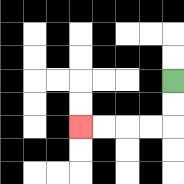{'start': '[7, 3]', 'end': '[3, 5]', 'path_directions': 'D,D,L,L,L,L', 'path_coordinates': '[[7, 3], [7, 4], [7, 5], [6, 5], [5, 5], [4, 5], [3, 5]]'}